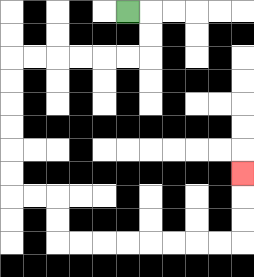{'start': '[5, 0]', 'end': '[10, 7]', 'path_directions': 'R,D,D,L,L,L,L,L,L,D,D,D,D,D,D,R,R,D,D,R,R,R,R,R,R,R,R,U,U,U', 'path_coordinates': '[[5, 0], [6, 0], [6, 1], [6, 2], [5, 2], [4, 2], [3, 2], [2, 2], [1, 2], [0, 2], [0, 3], [0, 4], [0, 5], [0, 6], [0, 7], [0, 8], [1, 8], [2, 8], [2, 9], [2, 10], [3, 10], [4, 10], [5, 10], [6, 10], [7, 10], [8, 10], [9, 10], [10, 10], [10, 9], [10, 8], [10, 7]]'}